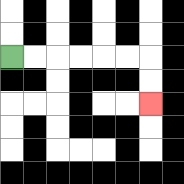{'start': '[0, 2]', 'end': '[6, 4]', 'path_directions': 'R,R,R,R,R,R,D,D', 'path_coordinates': '[[0, 2], [1, 2], [2, 2], [3, 2], [4, 2], [5, 2], [6, 2], [6, 3], [6, 4]]'}